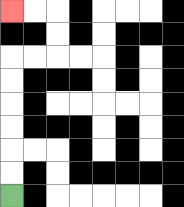{'start': '[0, 8]', 'end': '[0, 0]', 'path_directions': 'U,U,U,U,U,U,R,R,U,U,L,L', 'path_coordinates': '[[0, 8], [0, 7], [0, 6], [0, 5], [0, 4], [0, 3], [0, 2], [1, 2], [2, 2], [2, 1], [2, 0], [1, 0], [0, 0]]'}